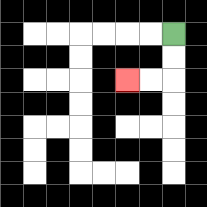{'start': '[7, 1]', 'end': '[5, 3]', 'path_directions': 'D,D,L,L', 'path_coordinates': '[[7, 1], [7, 2], [7, 3], [6, 3], [5, 3]]'}